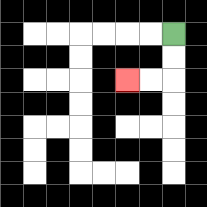{'start': '[7, 1]', 'end': '[5, 3]', 'path_directions': 'D,D,L,L', 'path_coordinates': '[[7, 1], [7, 2], [7, 3], [6, 3], [5, 3]]'}